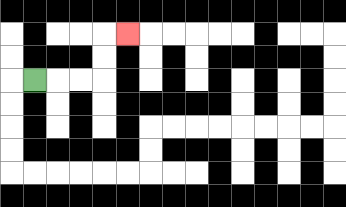{'start': '[1, 3]', 'end': '[5, 1]', 'path_directions': 'R,R,R,U,U,R', 'path_coordinates': '[[1, 3], [2, 3], [3, 3], [4, 3], [4, 2], [4, 1], [5, 1]]'}